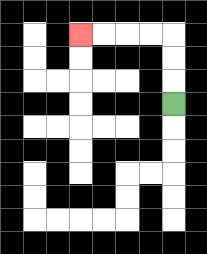{'start': '[7, 4]', 'end': '[3, 1]', 'path_directions': 'U,U,U,L,L,L,L', 'path_coordinates': '[[7, 4], [7, 3], [7, 2], [7, 1], [6, 1], [5, 1], [4, 1], [3, 1]]'}